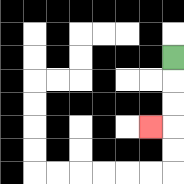{'start': '[7, 2]', 'end': '[6, 5]', 'path_directions': 'D,D,D,L', 'path_coordinates': '[[7, 2], [7, 3], [7, 4], [7, 5], [6, 5]]'}